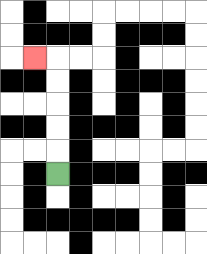{'start': '[2, 7]', 'end': '[1, 2]', 'path_directions': 'U,U,U,U,U,L', 'path_coordinates': '[[2, 7], [2, 6], [2, 5], [2, 4], [2, 3], [2, 2], [1, 2]]'}